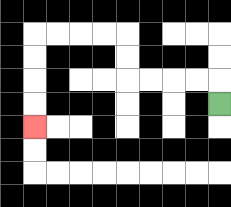{'start': '[9, 4]', 'end': '[1, 5]', 'path_directions': 'U,L,L,L,L,U,U,L,L,L,L,D,D,D,D', 'path_coordinates': '[[9, 4], [9, 3], [8, 3], [7, 3], [6, 3], [5, 3], [5, 2], [5, 1], [4, 1], [3, 1], [2, 1], [1, 1], [1, 2], [1, 3], [1, 4], [1, 5]]'}